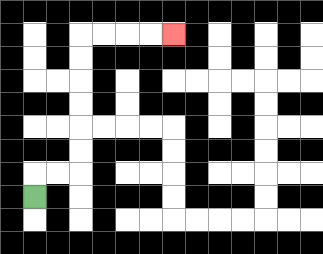{'start': '[1, 8]', 'end': '[7, 1]', 'path_directions': 'U,R,R,U,U,U,U,U,U,R,R,R,R', 'path_coordinates': '[[1, 8], [1, 7], [2, 7], [3, 7], [3, 6], [3, 5], [3, 4], [3, 3], [3, 2], [3, 1], [4, 1], [5, 1], [6, 1], [7, 1]]'}